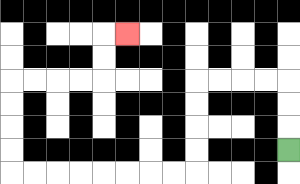{'start': '[12, 6]', 'end': '[5, 1]', 'path_directions': 'U,U,U,L,L,L,L,D,D,D,D,L,L,L,L,L,L,L,L,U,U,U,U,R,R,R,R,U,U,R', 'path_coordinates': '[[12, 6], [12, 5], [12, 4], [12, 3], [11, 3], [10, 3], [9, 3], [8, 3], [8, 4], [8, 5], [8, 6], [8, 7], [7, 7], [6, 7], [5, 7], [4, 7], [3, 7], [2, 7], [1, 7], [0, 7], [0, 6], [0, 5], [0, 4], [0, 3], [1, 3], [2, 3], [3, 3], [4, 3], [4, 2], [4, 1], [5, 1]]'}